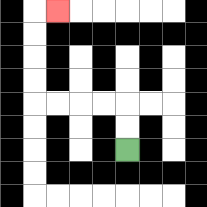{'start': '[5, 6]', 'end': '[2, 0]', 'path_directions': 'U,U,L,L,L,L,U,U,U,U,R', 'path_coordinates': '[[5, 6], [5, 5], [5, 4], [4, 4], [3, 4], [2, 4], [1, 4], [1, 3], [1, 2], [1, 1], [1, 0], [2, 0]]'}